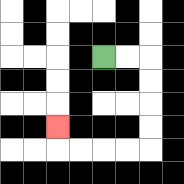{'start': '[4, 2]', 'end': '[2, 5]', 'path_directions': 'R,R,D,D,D,D,L,L,L,L,U', 'path_coordinates': '[[4, 2], [5, 2], [6, 2], [6, 3], [6, 4], [6, 5], [6, 6], [5, 6], [4, 6], [3, 6], [2, 6], [2, 5]]'}